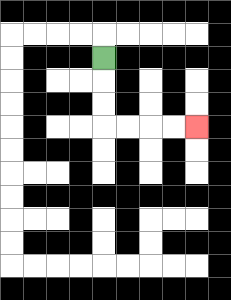{'start': '[4, 2]', 'end': '[8, 5]', 'path_directions': 'D,D,D,R,R,R,R', 'path_coordinates': '[[4, 2], [4, 3], [4, 4], [4, 5], [5, 5], [6, 5], [7, 5], [8, 5]]'}